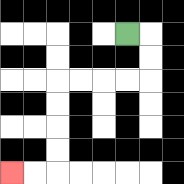{'start': '[5, 1]', 'end': '[0, 7]', 'path_directions': 'R,D,D,L,L,L,L,D,D,D,D,L,L', 'path_coordinates': '[[5, 1], [6, 1], [6, 2], [6, 3], [5, 3], [4, 3], [3, 3], [2, 3], [2, 4], [2, 5], [2, 6], [2, 7], [1, 7], [0, 7]]'}